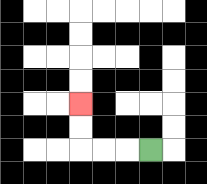{'start': '[6, 6]', 'end': '[3, 4]', 'path_directions': 'L,L,L,U,U', 'path_coordinates': '[[6, 6], [5, 6], [4, 6], [3, 6], [3, 5], [3, 4]]'}